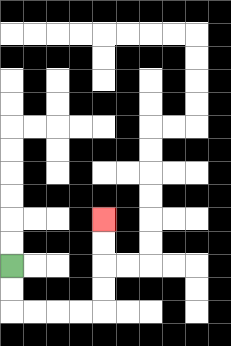{'start': '[0, 11]', 'end': '[4, 9]', 'path_directions': 'D,D,R,R,R,R,U,U,U,U', 'path_coordinates': '[[0, 11], [0, 12], [0, 13], [1, 13], [2, 13], [3, 13], [4, 13], [4, 12], [4, 11], [4, 10], [4, 9]]'}